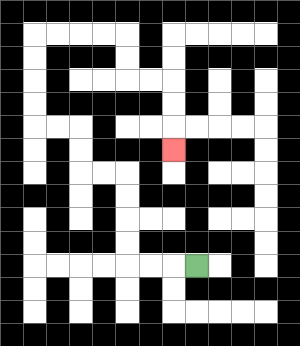{'start': '[8, 11]', 'end': '[7, 6]', 'path_directions': 'L,L,L,U,U,U,U,L,L,U,U,L,L,U,U,U,U,R,R,R,R,D,D,R,R,D,D,D', 'path_coordinates': '[[8, 11], [7, 11], [6, 11], [5, 11], [5, 10], [5, 9], [5, 8], [5, 7], [4, 7], [3, 7], [3, 6], [3, 5], [2, 5], [1, 5], [1, 4], [1, 3], [1, 2], [1, 1], [2, 1], [3, 1], [4, 1], [5, 1], [5, 2], [5, 3], [6, 3], [7, 3], [7, 4], [7, 5], [7, 6]]'}